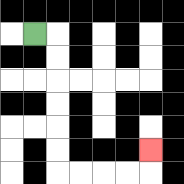{'start': '[1, 1]', 'end': '[6, 6]', 'path_directions': 'R,D,D,D,D,D,D,R,R,R,R,U', 'path_coordinates': '[[1, 1], [2, 1], [2, 2], [2, 3], [2, 4], [2, 5], [2, 6], [2, 7], [3, 7], [4, 7], [5, 7], [6, 7], [6, 6]]'}